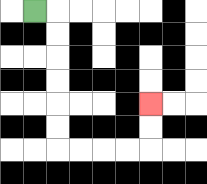{'start': '[1, 0]', 'end': '[6, 4]', 'path_directions': 'R,D,D,D,D,D,D,R,R,R,R,U,U', 'path_coordinates': '[[1, 0], [2, 0], [2, 1], [2, 2], [2, 3], [2, 4], [2, 5], [2, 6], [3, 6], [4, 6], [5, 6], [6, 6], [6, 5], [6, 4]]'}